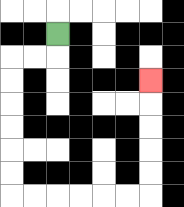{'start': '[2, 1]', 'end': '[6, 3]', 'path_directions': 'D,L,L,D,D,D,D,D,D,R,R,R,R,R,R,U,U,U,U,U', 'path_coordinates': '[[2, 1], [2, 2], [1, 2], [0, 2], [0, 3], [0, 4], [0, 5], [0, 6], [0, 7], [0, 8], [1, 8], [2, 8], [3, 8], [4, 8], [5, 8], [6, 8], [6, 7], [6, 6], [6, 5], [6, 4], [6, 3]]'}